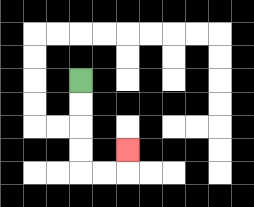{'start': '[3, 3]', 'end': '[5, 6]', 'path_directions': 'D,D,D,D,R,R,U', 'path_coordinates': '[[3, 3], [3, 4], [3, 5], [3, 6], [3, 7], [4, 7], [5, 7], [5, 6]]'}